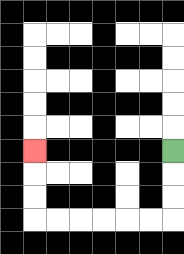{'start': '[7, 6]', 'end': '[1, 6]', 'path_directions': 'D,D,D,L,L,L,L,L,L,U,U,U', 'path_coordinates': '[[7, 6], [7, 7], [7, 8], [7, 9], [6, 9], [5, 9], [4, 9], [3, 9], [2, 9], [1, 9], [1, 8], [1, 7], [1, 6]]'}